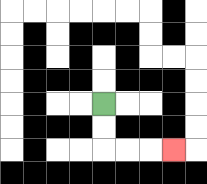{'start': '[4, 4]', 'end': '[7, 6]', 'path_directions': 'D,D,R,R,R', 'path_coordinates': '[[4, 4], [4, 5], [4, 6], [5, 6], [6, 6], [7, 6]]'}